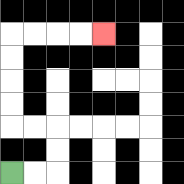{'start': '[0, 7]', 'end': '[4, 1]', 'path_directions': 'R,R,U,U,L,L,U,U,U,U,R,R,R,R', 'path_coordinates': '[[0, 7], [1, 7], [2, 7], [2, 6], [2, 5], [1, 5], [0, 5], [0, 4], [0, 3], [0, 2], [0, 1], [1, 1], [2, 1], [3, 1], [4, 1]]'}